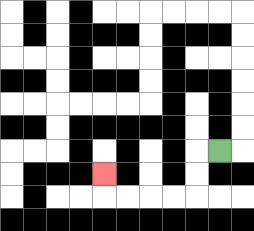{'start': '[9, 6]', 'end': '[4, 7]', 'path_directions': 'L,D,D,L,L,L,L,U', 'path_coordinates': '[[9, 6], [8, 6], [8, 7], [8, 8], [7, 8], [6, 8], [5, 8], [4, 8], [4, 7]]'}